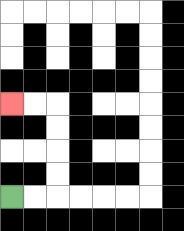{'start': '[0, 8]', 'end': '[0, 4]', 'path_directions': 'R,R,U,U,U,U,L,L', 'path_coordinates': '[[0, 8], [1, 8], [2, 8], [2, 7], [2, 6], [2, 5], [2, 4], [1, 4], [0, 4]]'}